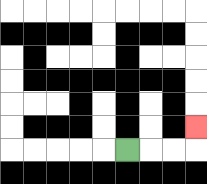{'start': '[5, 6]', 'end': '[8, 5]', 'path_directions': 'R,R,R,U', 'path_coordinates': '[[5, 6], [6, 6], [7, 6], [8, 6], [8, 5]]'}